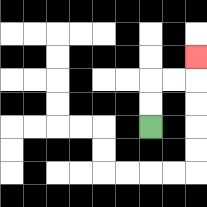{'start': '[6, 5]', 'end': '[8, 2]', 'path_directions': 'U,U,R,R,U', 'path_coordinates': '[[6, 5], [6, 4], [6, 3], [7, 3], [8, 3], [8, 2]]'}